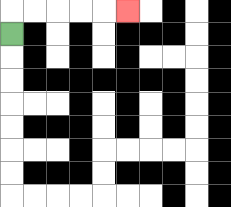{'start': '[0, 1]', 'end': '[5, 0]', 'path_directions': 'U,R,R,R,R,R', 'path_coordinates': '[[0, 1], [0, 0], [1, 0], [2, 0], [3, 0], [4, 0], [5, 0]]'}